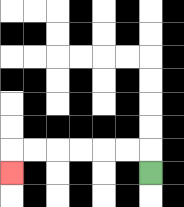{'start': '[6, 7]', 'end': '[0, 7]', 'path_directions': 'U,L,L,L,L,L,L,D', 'path_coordinates': '[[6, 7], [6, 6], [5, 6], [4, 6], [3, 6], [2, 6], [1, 6], [0, 6], [0, 7]]'}